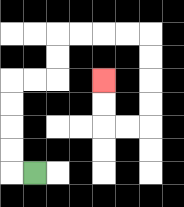{'start': '[1, 7]', 'end': '[4, 3]', 'path_directions': 'L,U,U,U,U,R,R,U,U,R,R,R,R,D,D,D,D,L,L,U,U', 'path_coordinates': '[[1, 7], [0, 7], [0, 6], [0, 5], [0, 4], [0, 3], [1, 3], [2, 3], [2, 2], [2, 1], [3, 1], [4, 1], [5, 1], [6, 1], [6, 2], [6, 3], [6, 4], [6, 5], [5, 5], [4, 5], [4, 4], [4, 3]]'}